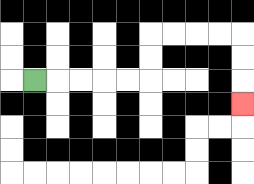{'start': '[1, 3]', 'end': '[10, 4]', 'path_directions': 'R,R,R,R,R,U,U,R,R,R,R,D,D,D', 'path_coordinates': '[[1, 3], [2, 3], [3, 3], [4, 3], [5, 3], [6, 3], [6, 2], [6, 1], [7, 1], [8, 1], [9, 1], [10, 1], [10, 2], [10, 3], [10, 4]]'}